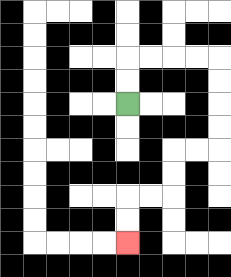{'start': '[5, 4]', 'end': '[5, 10]', 'path_directions': 'U,U,R,R,R,R,D,D,D,D,L,L,D,D,L,L,D,D', 'path_coordinates': '[[5, 4], [5, 3], [5, 2], [6, 2], [7, 2], [8, 2], [9, 2], [9, 3], [9, 4], [9, 5], [9, 6], [8, 6], [7, 6], [7, 7], [7, 8], [6, 8], [5, 8], [5, 9], [5, 10]]'}